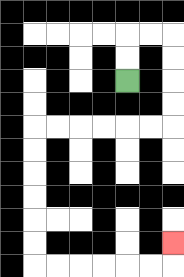{'start': '[5, 3]', 'end': '[7, 10]', 'path_directions': 'U,U,R,R,D,D,D,D,L,L,L,L,L,L,D,D,D,D,D,D,R,R,R,R,R,R,U', 'path_coordinates': '[[5, 3], [5, 2], [5, 1], [6, 1], [7, 1], [7, 2], [7, 3], [7, 4], [7, 5], [6, 5], [5, 5], [4, 5], [3, 5], [2, 5], [1, 5], [1, 6], [1, 7], [1, 8], [1, 9], [1, 10], [1, 11], [2, 11], [3, 11], [4, 11], [5, 11], [6, 11], [7, 11], [7, 10]]'}